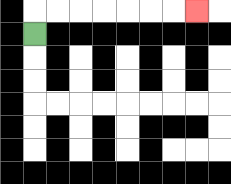{'start': '[1, 1]', 'end': '[8, 0]', 'path_directions': 'U,R,R,R,R,R,R,R', 'path_coordinates': '[[1, 1], [1, 0], [2, 0], [3, 0], [4, 0], [5, 0], [6, 0], [7, 0], [8, 0]]'}